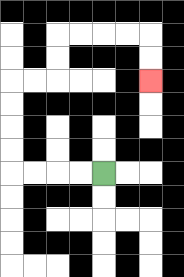{'start': '[4, 7]', 'end': '[6, 3]', 'path_directions': 'L,L,L,L,U,U,U,U,R,R,U,U,R,R,R,R,D,D', 'path_coordinates': '[[4, 7], [3, 7], [2, 7], [1, 7], [0, 7], [0, 6], [0, 5], [0, 4], [0, 3], [1, 3], [2, 3], [2, 2], [2, 1], [3, 1], [4, 1], [5, 1], [6, 1], [6, 2], [6, 3]]'}